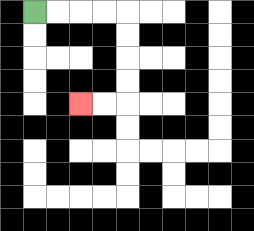{'start': '[1, 0]', 'end': '[3, 4]', 'path_directions': 'R,R,R,R,D,D,D,D,L,L', 'path_coordinates': '[[1, 0], [2, 0], [3, 0], [4, 0], [5, 0], [5, 1], [5, 2], [5, 3], [5, 4], [4, 4], [3, 4]]'}